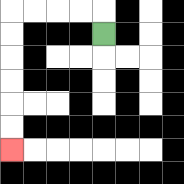{'start': '[4, 1]', 'end': '[0, 6]', 'path_directions': 'U,L,L,L,L,D,D,D,D,D,D', 'path_coordinates': '[[4, 1], [4, 0], [3, 0], [2, 0], [1, 0], [0, 0], [0, 1], [0, 2], [0, 3], [0, 4], [0, 5], [0, 6]]'}